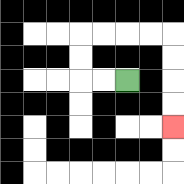{'start': '[5, 3]', 'end': '[7, 5]', 'path_directions': 'L,L,U,U,R,R,R,R,D,D,D,D', 'path_coordinates': '[[5, 3], [4, 3], [3, 3], [3, 2], [3, 1], [4, 1], [5, 1], [6, 1], [7, 1], [7, 2], [7, 3], [7, 4], [7, 5]]'}